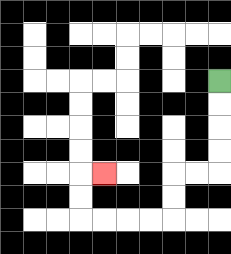{'start': '[9, 3]', 'end': '[4, 7]', 'path_directions': 'D,D,D,D,L,L,D,D,L,L,L,L,U,U,R', 'path_coordinates': '[[9, 3], [9, 4], [9, 5], [9, 6], [9, 7], [8, 7], [7, 7], [7, 8], [7, 9], [6, 9], [5, 9], [4, 9], [3, 9], [3, 8], [3, 7], [4, 7]]'}